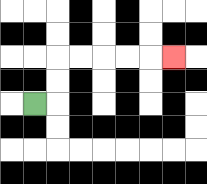{'start': '[1, 4]', 'end': '[7, 2]', 'path_directions': 'R,U,U,R,R,R,R,R', 'path_coordinates': '[[1, 4], [2, 4], [2, 3], [2, 2], [3, 2], [4, 2], [5, 2], [6, 2], [7, 2]]'}